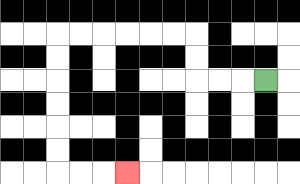{'start': '[11, 3]', 'end': '[5, 7]', 'path_directions': 'L,L,L,U,U,L,L,L,L,L,L,D,D,D,D,D,D,R,R,R', 'path_coordinates': '[[11, 3], [10, 3], [9, 3], [8, 3], [8, 2], [8, 1], [7, 1], [6, 1], [5, 1], [4, 1], [3, 1], [2, 1], [2, 2], [2, 3], [2, 4], [2, 5], [2, 6], [2, 7], [3, 7], [4, 7], [5, 7]]'}